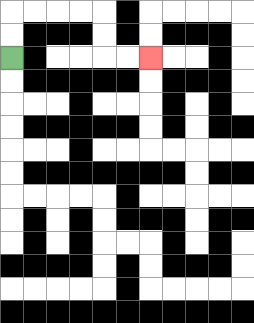{'start': '[0, 2]', 'end': '[6, 2]', 'path_directions': 'U,U,R,R,R,R,D,D,R,R', 'path_coordinates': '[[0, 2], [0, 1], [0, 0], [1, 0], [2, 0], [3, 0], [4, 0], [4, 1], [4, 2], [5, 2], [6, 2]]'}